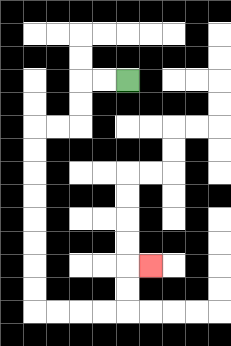{'start': '[5, 3]', 'end': '[6, 11]', 'path_directions': 'L,L,D,D,L,L,D,D,D,D,D,D,D,D,R,R,R,R,U,U,R', 'path_coordinates': '[[5, 3], [4, 3], [3, 3], [3, 4], [3, 5], [2, 5], [1, 5], [1, 6], [1, 7], [1, 8], [1, 9], [1, 10], [1, 11], [1, 12], [1, 13], [2, 13], [3, 13], [4, 13], [5, 13], [5, 12], [5, 11], [6, 11]]'}